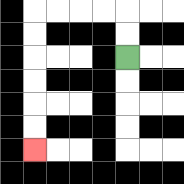{'start': '[5, 2]', 'end': '[1, 6]', 'path_directions': 'U,U,L,L,L,L,D,D,D,D,D,D', 'path_coordinates': '[[5, 2], [5, 1], [5, 0], [4, 0], [3, 0], [2, 0], [1, 0], [1, 1], [1, 2], [1, 3], [1, 4], [1, 5], [1, 6]]'}